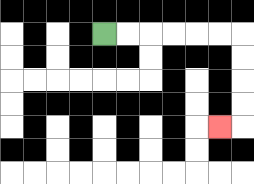{'start': '[4, 1]', 'end': '[9, 5]', 'path_directions': 'R,R,R,R,R,R,D,D,D,D,L', 'path_coordinates': '[[4, 1], [5, 1], [6, 1], [7, 1], [8, 1], [9, 1], [10, 1], [10, 2], [10, 3], [10, 4], [10, 5], [9, 5]]'}